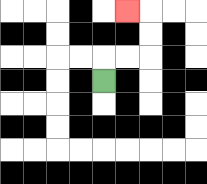{'start': '[4, 3]', 'end': '[5, 0]', 'path_directions': 'U,R,R,U,U,L', 'path_coordinates': '[[4, 3], [4, 2], [5, 2], [6, 2], [6, 1], [6, 0], [5, 0]]'}